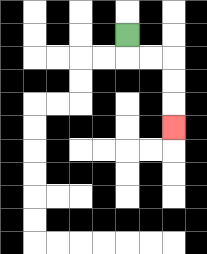{'start': '[5, 1]', 'end': '[7, 5]', 'path_directions': 'D,R,R,D,D,D', 'path_coordinates': '[[5, 1], [5, 2], [6, 2], [7, 2], [7, 3], [7, 4], [7, 5]]'}